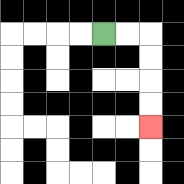{'start': '[4, 1]', 'end': '[6, 5]', 'path_directions': 'R,R,D,D,D,D', 'path_coordinates': '[[4, 1], [5, 1], [6, 1], [6, 2], [6, 3], [6, 4], [6, 5]]'}